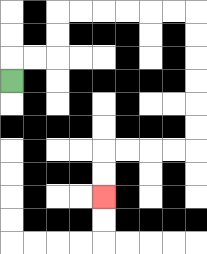{'start': '[0, 3]', 'end': '[4, 8]', 'path_directions': 'U,R,R,U,U,R,R,R,R,R,R,D,D,D,D,D,D,L,L,L,L,D,D', 'path_coordinates': '[[0, 3], [0, 2], [1, 2], [2, 2], [2, 1], [2, 0], [3, 0], [4, 0], [5, 0], [6, 0], [7, 0], [8, 0], [8, 1], [8, 2], [8, 3], [8, 4], [8, 5], [8, 6], [7, 6], [6, 6], [5, 6], [4, 6], [4, 7], [4, 8]]'}